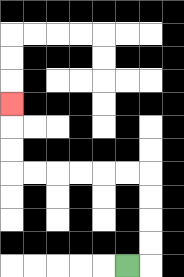{'start': '[5, 11]', 'end': '[0, 4]', 'path_directions': 'R,U,U,U,U,L,L,L,L,L,L,U,U,U', 'path_coordinates': '[[5, 11], [6, 11], [6, 10], [6, 9], [6, 8], [6, 7], [5, 7], [4, 7], [3, 7], [2, 7], [1, 7], [0, 7], [0, 6], [0, 5], [0, 4]]'}